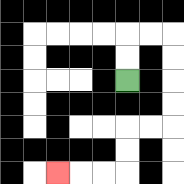{'start': '[5, 3]', 'end': '[2, 7]', 'path_directions': 'U,U,R,R,D,D,D,D,L,L,D,D,L,L,L', 'path_coordinates': '[[5, 3], [5, 2], [5, 1], [6, 1], [7, 1], [7, 2], [7, 3], [7, 4], [7, 5], [6, 5], [5, 5], [5, 6], [5, 7], [4, 7], [3, 7], [2, 7]]'}